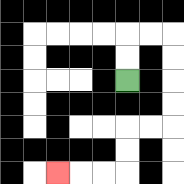{'start': '[5, 3]', 'end': '[2, 7]', 'path_directions': 'U,U,R,R,D,D,D,D,L,L,D,D,L,L,L', 'path_coordinates': '[[5, 3], [5, 2], [5, 1], [6, 1], [7, 1], [7, 2], [7, 3], [7, 4], [7, 5], [6, 5], [5, 5], [5, 6], [5, 7], [4, 7], [3, 7], [2, 7]]'}